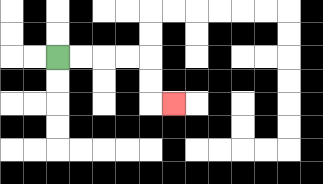{'start': '[2, 2]', 'end': '[7, 4]', 'path_directions': 'R,R,R,R,D,D,R', 'path_coordinates': '[[2, 2], [3, 2], [4, 2], [5, 2], [6, 2], [6, 3], [6, 4], [7, 4]]'}